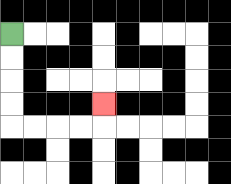{'start': '[0, 1]', 'end': '[4, 4]', 'path_directions': 'D,D,D,D,R,R,R,R,U', 'path_coordinates': '[[0, 1], [0, 2], [0, 3], [0, 4], [0, 5], [1, 5], [2, 5], [3, 5], [4, 5], [4, 4]]'}